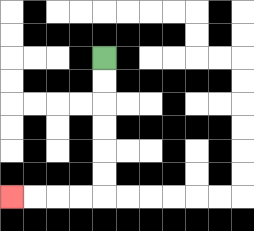{'start': '[4, 2]', 'end': '[0, 8]', 'path_directions': 'D,D,D,D,D,D,L,L,L,L', 'path_coordinates': '[[4, 2], [4, 3], [4, 4], [4, 5], [4, 6], [4, 7], [4, 8], [3, 8], [2, 8], [1, 8], [0, 8]]'}